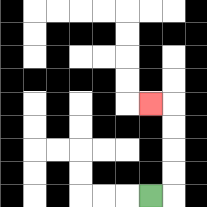{'start': '[6, 8]', 'end': '[6, 4]', 'path_directions': 'R,U,U,U,U,L', 'path_coordinates': '[[6, 8], [7, 8], [7, 7], [7, 6], [7, 5], [7, 4], [6, 4]]'}